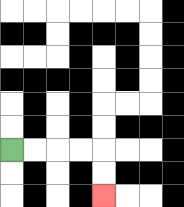{'start': '[0, 6]', 'end': '[4, 8]', 'path_directions': 'R,R,R,R,D,D', 'path_coordinates': '[[0, 6], [1, 6], [2, 6], [3, 6], [4, 6], [4, 7], [4, 8]]'}